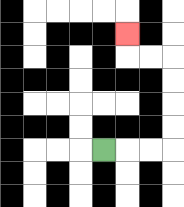{'start': '[4, 6]', 'end': '[5, 1]', 'path_directions': 'R,R,R,U,U,U,U,L,L,U', 'path_coordinates': '[[4, 6], [5, 6], [6, 6], [7, 6], [7, 5], [7, 4], [7, 3], [7, 2], [6, 2], [5, 2], [5, 1]]'}